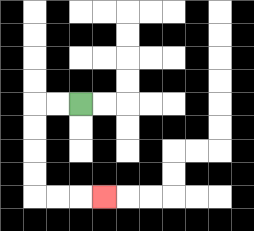{'start': '[3, 4]', 'end': '[4, 8]', 'path_directions': 'L,L,D,D,D,D,R,R,R', 'path_coordinates': '[[3, 4], [2, 4], [1, 4], [1, 5], [1, 6], [1, 7], [1, 8], [2, 8], [3, 8], [4, 8]]'}